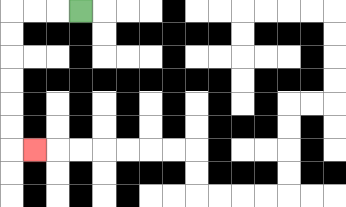{'start': '[3, 0]', 'end': '[1, 6]', 'path_directions': 'L,L,L,D,D,D,D,D,D,R', 'path_coordinates': '[[3, 0], [2, 0], [1, 0], [0, 0], [0, 1], [0, 2], [0, 3], [0, 4], [0, 5], [0, 6], [1, 6]]'}